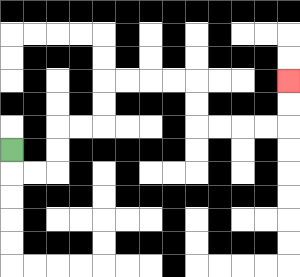{'start': '[0, 6]', 'end': '[12, 3]', 'path_directions': 'D,R,R,U,U,R,R,U,U,R,R,R,R,D,D,R,R,R,R,U,U', 'path_coordinates': '[[0, 6], [0, 7], [1, 7], [2, 7], [2, 6], [2, 5], [3, 5], [4, 5], [4, 4], [4, 3], [5, 3], [6, 3], [7, 3], [8, 3], [8, 4], [8, 5], [9, 5], [10, 5], [11, 5], [12, 5], [12, 4], [12, 3]]'}